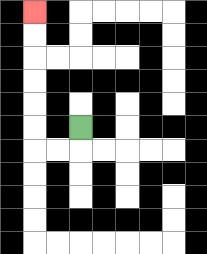{'start': '[3, 5]', 'end': '[1, 0]', 'path_directions': 'D,L,L,U,U,U,U,U,U', 'path_coordinates': '[[3, 5], [3, 6], [2, 6], [1, 6], [1, 5], [1, 4], [1, 3], [1, 2], [1, 1], [1, 0]]'}